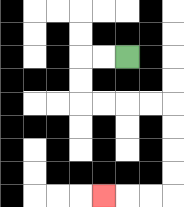{'start': '[5, 2]', 'end': '[4, 8]', 'path_directions': 'L,L,D,D,R,R,R,R,D,D,D,D,L,L,L', 'path_coordinates': '[[5, 2], [4, 2], [3, 2], [3, 3], [3, 4], [4, 4], [5, 4], [6, 4], [7, 4], [7, 5], [7, 6], [7, 7], [7, 8], [6, 8], [5, 8], [4, 8]]'}